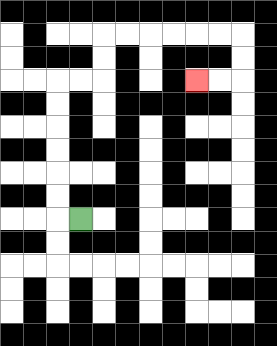{'start': '[3, 9]', 'end': '[8, 3]', 'path_directions': 'L,U,U,U,U,U,U,R,R,U,U,R,R,R,R,R,R,D,D,L,L', 'path_coordinates': '[[3, 9], [2, 9], [2, 8], [2, 7], [2, 6], [2, 5], [2, 4], [2, 3], [3, 3], [4, 3], [4, 2], [4, 1], [5, 1], [6, 1], [7, 1], [8, 1], [9, 1], [10, 1], [10, 2], [10, 3], [9, 3], [8, 3]]'}